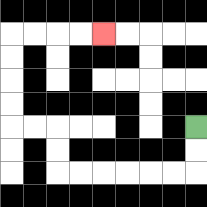{'start': '[8, 5]', 'end': '[4, 1]', 'path_directions': 'D,D,L,L,L,L,L,L,U,U,L,L,U,U,U,U,R,R,R,R', 'path_coordinates': '[[8, 5], [8, 6], [8, 7], [7, 7], [6, 7], [5, 7], [4, 7], [3, 7], [2, 7], [2, 6], [2, 5], [1, 5], [0, 5], [0, 4], [0, 3], [0, 2], [0, 1], [1, 1], [2, 1], [3, 1], [4, 1]]'}